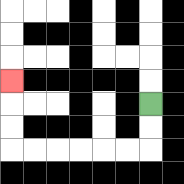{'start': '[6, 4]', 'end': '[0, 3]', 'path_directions': 'D,D,L,L,L,L,L,L,U,U,U', 'path_coordinates': '[[6, 4], [6, 5], [6, 6], [5, 6], [4, 6], [3, 6], [2, 6], [1, 6], [0, 6], [0, 5], [0, 4], [0, 3]]'}